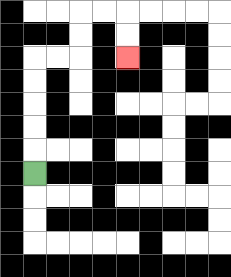{'start': '[1, 7]', 'end': '[5, 2]', 'path_directions': 'U,U,U,U,U,R,R,U,U,R,R,D,D', 'path_coordinates': '[[1, 7], [1, 6], [1, 5], [1, 4], [1, 3], [1, 2], [2, 2], [3, 2], [3, 1], [3, 0], [4, 0], [5, 0], [5, 1], [5, 2]]'}